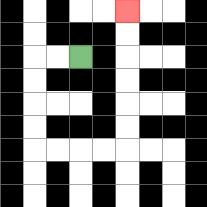{'start': '[3, 2]', 'end': '[5, 0]', 'path_directions': 'L,L,D,D,D,D,R,R,R,R,U,U,U,U,U,U', 'path_coordinates': '[[3, 2], [2, 2], [1, 2], [1, 3], [1, 4], [1, 5], [1, 6], [2, 6], [3, 6], [4, 6], [5, 6], [5, 5], [5, 4], [5, 3], [5, 2], [5, 1], [5, 0]]'}